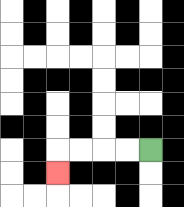{'start': '[6, 6]', 'end': '[2, 7]', 'path_directions': 'L,L,L,L,D', 'path_coordinates': '[[6, 6], [5, 6], [4, 6], [3, 6], [2, 6], [2, 7]]'}